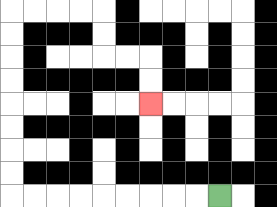{'start': '[9, 8]', 'end': '[6, 4]', 'path_directions': 'L,L,L,L,L,L,L,L,L,U,U,U,U,U,U,U,U,R,R,R,R,D,D,R,R,D,D', 'path_coordinates': '[[9, 8], [8, 8], [7, 8], [6, 8], [5, 8], [4, 8], [3, 8], [2, 8], [1, 8], [0, 8], [0, 7], [0, 6], [0, 5], [0, 4], [0, 3], [0, 2], [0, 1], [0, 0], [1, 0], [2, 0], [3, 0], [4, 0], [4, 1], [4, 2], [5, 2], [6, 2], [6, 3], [6, 4]]'}